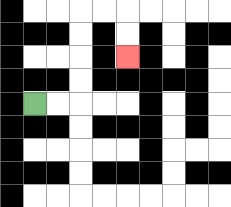{'start': '[1, 4]', 'end': '[5, 2]', 'path_directions': 'R,R,U,U,U,U,R,R,D,D', 'path_coordinates': '[[1, 4], [2, 4], [3, 4], [3, 3], [3, 2], [3, 1], [3, 0], [4, 0], [5, 0], [5, 1], [5, 2]]'}